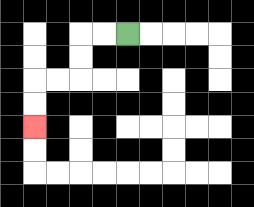{'start': '[5, 1]', 'end': '[1, 5]', 'path_directions': 'L,L,D,D,L,L,D,D', 'path_coordinates': '[[5, 1], [4, 1], [3, 1], [3, 2], [3, 3], [2, 3], [1, 3], [1, 4], [1, 5]]'}